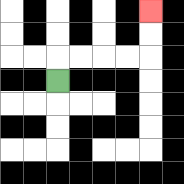{'start': '[2, 3]', 'end': '[6, 0]', 'path_directions': 'U,R,R,R,R,U,U', 'path_coordinates': '[[2, 3], [2, 2], [3, 2], [4, 2], [5, 2], [6, 2], [6, 1], [6, 0]]'}